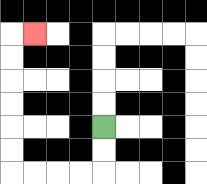{'start': '[4, 5]', 'end': '[1, 1]', 'path_directions': 'D,D,L,L,L,L,U,U,U,U,U,U,R', 'path_coordinates': '[[4, 5], [4, 6], [4, 7], [3, 7], [2, 7], [1, 7], [0, 7], [0, 6], [0, 5], [0, 4], [0, 3], [0, 2], [0, 1], [1, 1]]'}